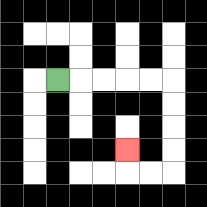{'start': '[2, 3]', 'end': '[5, 6]', 'path_directions': 'R,R,R,R,R,D,D,D,D,L,L,U', 'path_coordinates': '[[2, 3], [3, 3], [4, 3], [5, 3], [6, 3], [7, 3], [7, 4], [7, 5], [7, 6], [7, 7], [6, 7], [5, 7], [5, 6]]'}